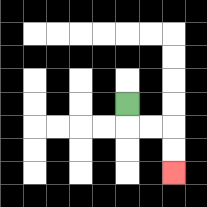{'start': '[5, 4]', 'end': '[7, 7]', 'path_directions': 'D,R,R,D,D', 'path_coordinates': '[[5, 4], [5, 5], [6, 5], [7, 5], [7, 6], [7, 7]]'}